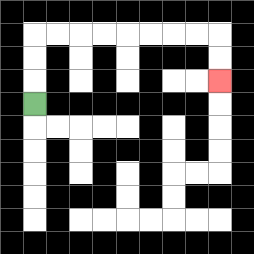{'start': '[1, 4]', 'end': '[9, 3]', 'path_directions': 'U,U,U,R,R,R,R,R,R,R,R,D,D', 'path_coordinates': '[[1, 4], [1, 3], [1, 2], [1, 1], [2, 1], [3, 1], [4, 1], [5, 1], [6, 1], [7, 1], [8, 1], [9, 1], [9, 2], [9, 3]]'}